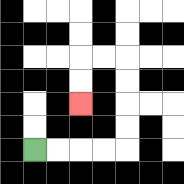{'start': '[1, 6]', 'end': '[3, 4]', 'path_directions': 'R,R,R,R,U,U,U,U,L,L,D,D', 'path_coordinates': '[[1, 6], [2, 6], [3, 6], [4, 6], [5, 6], [5, 5], [5, 4], [5, 3], [5, 2], [4, 2], [3, 2], [3, 3], [3, 4]]'}